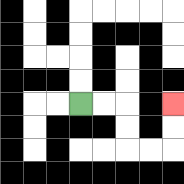{'start': '[3, 4]', 'end': '[7, 4]', 'path_directions': 'R,R,D,D,R,R,U,U', 'path_coordinates': '[[3, 4], [4, 4], [5, 4], [5, 5], [5, 6], [6, 6], [7, 6], [7, 5], [7, 4]]'}